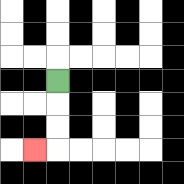{'start': '[2, 3]', 'end': '[1, 6]', 'path_directions': 'D,D,D,L', 'path_coordinates': '[[2, 3], [2, 4], [2, 5], [2, 6], [1, 6]]'}